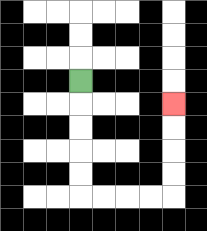{'start': '[3, 3]', 'end': '[7, 4]', 'path_directions': 'D,D,D,D,D,R,R,R,R,U,U,U,U', 'path_coordinates': '[[3, 3], [3, 4], [3, 5], [3, 6], [3, 7], [3, 8], [4, 8], [5, 8], [6, 8], [7, 8], [7, 7], [7, 6], [7, 5], [7, 4]]'}